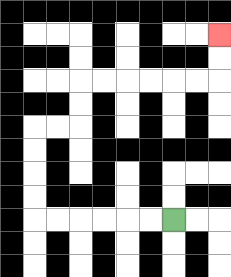{'start': '[7, 9]', 'end': '[9, 1]', 'path_directions': 'L,L,L,L,L,L,U,U,U,U,R,R,U,U,R,R,R,R,R,R,U,U', 'path_coordinates': '[[7, 9], [6, 9], [5, 9], [4, 9], [3, 9], [2, 9], [1, 9], [1, 8], [1, 7], [1, 6], [1, 5], [2, 5], [3, 5], [3, 4], [3, 3], [4, 3], [5, 3], [6, 3], [7, 3], [8, 3], [9, 3], [9, 2], [9, 1]]'}